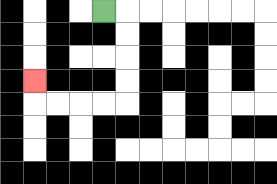{'start': '[4, 0]', 'end': '[1, 3]', 'path_directions': 'R,D,D,D,D,L,L,L,L,U', 'path_coordinates': '[[4, 0], [5, 0], [5, 1], [5, 2], [5, 3], [5, 4], [4, 4], [3, 4], [2, 4], [1, 4], [1, 3]]'}